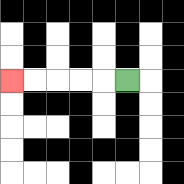{'start': '[5, 3]', 'end': '[0, 3]', 'path_directions': 'L,L,L,L,L', 'path_coordinates': '[[5, 3], [4, 3], [3, 3], [2, 3], [1, 3], [0, 3]]'}